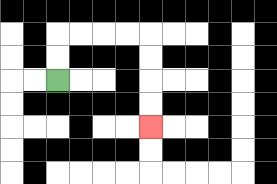{'start': '[2, 3]', 'end': '[6, 5]', 'path_directions': 'U,U,R,R,R,R,D,D,D,D', 'path_coordinates': '[[2, 3], [2, 2], [2, 1], [3, 1], [4, 1], [5, 1], [6, 1], [6, 2], [6, 3], [6, 4], [6, 5]]'}